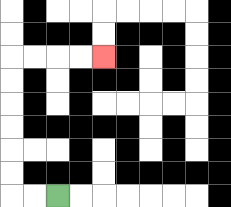{'start': '[2, 8]', 'end': '[4, 2]', 'path_directions': 'L,L,U,U,U,U,U,U,R,R,R,R', 'path_coordinates': '[[2, 8], [1, 8], [0, 8], [0, 7], [0, 6], [0, 5], [0, 4], [0, 3], [0, 2], [1, 2], [2, 2], [3, 2], [4, 2]]'}